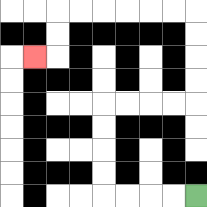{'start': '[8, 8]', 'end': '[1, 2]', 'path_directions': 'L,L,L,L,U,U,U,U,R,R,R,R,U,U,U,U,L,L,L,L,L,L,D,D,L', 'path_coordinates': '[[8, 8], [7, 8], [6, 8], [5, 8], [4, 8], [4, 7], [4, 6], [4, 5], [4, 4], [5, 4], [6, 4], [7, 4], [8, 4], [8, 3], [8, 2], [8, 1], [8, 0], [7, 0], [6, 0], [5, 0], [4, 0], [3, 0], [2, 0], [2, 1], [2, 2], [1, 2]]'}